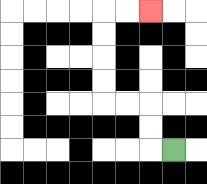{'start': '[7, 6]', 'end': '[6, 0]', 'path_directions': 'L,U,U,L,L,U,U,U,U,R,R', 'path_coordinates': '[[7, 6], [6, 6], [6, 5], [6, 4], [5, 4], [4, 4], [4, 3], [4, 2], [4, 1], [4, 0], [5, 0], [6, 0]]'}